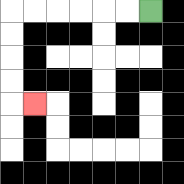{'start': '[6, 0]', 'end': '[1, 4]', 'path_directions': 'L,L,L,L,L,L,D,D,D,D,R', 'path_coordinates': '[[6, 0], [5, 0], [4, 0], [3, 0], [2, 0], [1, 0], [0, 0], [0, 1], [0, 2], [0, 3], [0, 4], [1, 4]]'}